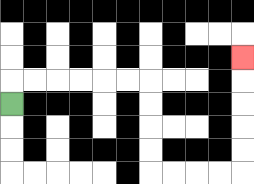{'start': '[0, 4]', 'end': '[10, 2]', 'path_directions': 'U,R,R,R,R,R,R,D,D,D,D,R,R,R,R,U,U,U,U,U', 'path_coordinates': '[[0, 4], [0, 3], [1, 3], [2, 3], [3, 3], [4, 3], [5, 3], [6, 3], [6, 4], [6, 5], [6, 6], [6, 7], [7, 7], [8, 7], [9, 7], [10, 7], [10, 6], [10, 5], [10, 4], [10, 3], [10, 2]]'}